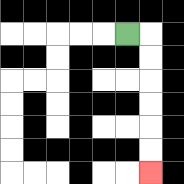{'start': '[5, 1]', 'end': '[6, 7]', 'path_directions': 'R,D,D,D,D,D,D', 'path_coordinates': '[[5, 1], [6, 1], [6, 2], [6, 3], [6, 4], [6, 5], [6, 6], [6, 7]]'}